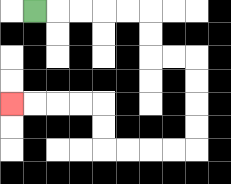{'start': '[1, 0]', 'end': '[0, 4]', 'path_directions': 'R,R,R,R,R,D,D,R,R,D,D,D,D,L,L,L,L,U,U,L,L,L,L', 'path_coordinates': '[[1, 0], [2, 0], [3, 0], [4, 0], [5, 0], [6, 0], [6, 1], [6, 2], [7, 2], [8, 2], [8, 3], [8, 4], [8, 5], [8, 6], [7, 6], [6, 6], [5, 6], [4, 6], [4, 5], [4, 4], [3, 4], [2, 4], [1, 4], [0, 4]]'}